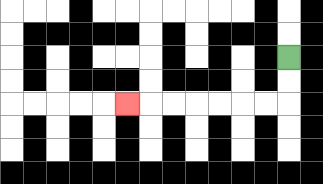{'start': '[12, 2]', 'end': '[5, 4]', 'path_directions': 'D,D,L,L,L,L,L,L,L', 'path_coordinates': '[[12, 2], [12, 3], [12, 4], [11, 4], [10, 4], [9, 4], [8, 4], [7, 4], [6, 4], [5, 4]]'}